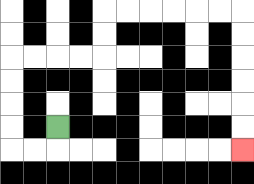{'start': '[2, 5]', 'end': '[10, 6]', 'path_directions': 'D,L,L,U,U,U,U,R,R,R,R,U,U,R,R,R,R,R,R,D,D,D,D,D,D', 'path_coordinates': '[[2, 5], [2, 6], [1, 6], [0, 6], [0, 5], [0, 4], [0, 3], [0, 2], [1, 2], [2, 2], [3, 2], [4, 2], [4, 1], [4, 0], [5, 0], [6, 0], [7, 0], [8, 0], [9, 0], [10, 0], [10, 1], [10, 2], [10, 3], [10, 4], [10, 5], [10, 6]]'}